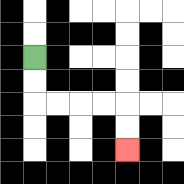{'start': '[1, 2]', 'end': '[5, 6]', 'path_directions': 'D,D,R,R,R,R,D,D', 'path_coordinates': '[[1, 2], [1, 3], [1, 4], [2, 4], [3, 4], [4, 4], [5, 4], [5, 5], [5, 6]]'}